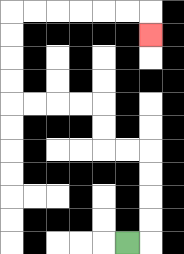{'start': '[5, 10]', 'end': '[6, 1]', 'path_directions': 'R,U,U,U,U,L,L,U,U,L,L,L,L,U,U,U,U,R,R,R,R,R,R,D', 'path_coordinates': '[[5, 10], [6, 10], [6, 9], [6, 8], [6, 7], [6, 6], [5, 6], [4, 6], [4, 5], [4, 4], [3, 4], [2, 4], [1, 4], [0, 4], [0, 3], [0, 2], [0, 1], [0, 0], [1, 0], [2, 0], [3, 0], [4, 0], [5, 0], [6, 0], [6, 1]]'}